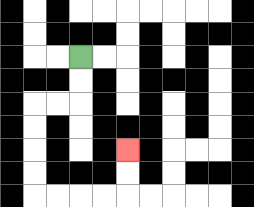{'start': '[3, 2]', 'end': '[5, 6]', 'path_directions': 'D,D,L,L,D,D,D,D,R,R,R,R,U,U', 'path_coordinates': '[[3, 2], [3, 3], [3, 4], [2, 4], [1, 4], [1, 5], [1, 6], [1, 7], [1, 8], [2, 8], [3, 8], [4, 8], [5, 8], [5, 7], [5, 6]]'}